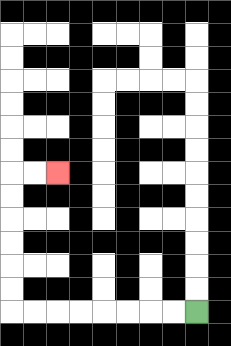{'start': '[8, 13]', 'end': '[2, 7]', 'path_directions': 'L,L,L,L,L,L,L,L,U,U,U,U,U,U,R,R', 'path_coordinates': '[[8, 13], [7, 13], [6, 13], [5, 13], [4, 13], [3, 13], [2, 13], [1, 13], [0, 13], [0, 12], [0, 11], [0, 10], [0, 9], [0, 8], [0, 7], [1, 7], [2, 7]]'}